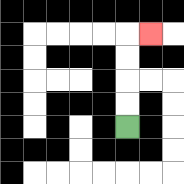{'start': '[5, 5]', 'end': '[6, 1]', 'path_directions': 'U,U,U,U,R', 'path_coordinates': '[[5, 5], [5, 4], [5, 3], [5, 2], [5, 1], [6, 1]]'}